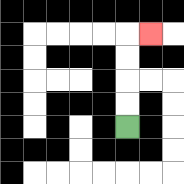{'start': '[5, 5]', 'end': '[6, 1]', 'path_directions': 'U,U,U,U,R', 'path_coordinates': '[[5, 5], [5, 4], [5, 3], [5, 2], [5, 1], [6, 1]]'}